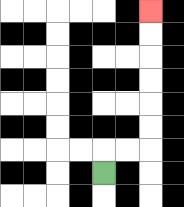{'start': '[4, 7]', 'end': '[6, 0]', 'path_directions': 'U,R,R,U,U,U,U,U,U', 'path_coordinates': '[[4, 7], [4, 6], [5, 6], [6, 6], [6, 5], [6, 4], [6, 3], [6, 2], [6, 1], [6, 0]]'}